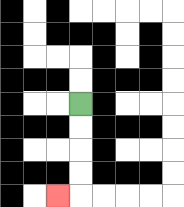{'start': '[3, 4]', 'end': '[2, 8]', 'path_directions': 'D,D,D,D,L', 'path_coordinates': '[[3, 4], [3, 5], [3, 6], [3, 7], [3, 8], [2, 8]]'}